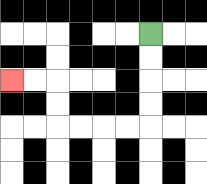{'start': '[6, 1]', 'end': '[0, 3]', 'path_directions': 'D,D,D,D,L,L,L,L,U,U,L,L', 'path_coordinates': '[[6, 1], [6, 2], [6, 3], [6, 4], [6, 5], [5, 5], [4, 5], [3, 5], [2, 5], [2, 4], [2, 3], [1, 3], [0, 3]]'}